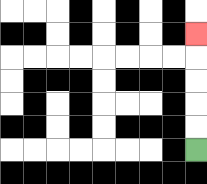{'start': '[8, 6]', 'end': '[8, 1]', 'path_directions': 'U,U,U,U,U', 'path_coordinates': '[[8, 6], [8, 5], [8, 4], [8, 3], [8, 2], [8, 1]]'}